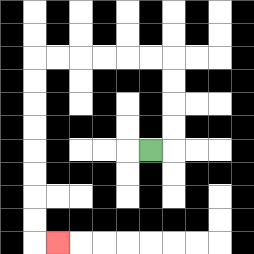{'start': '[6, 6]', 'end': '[2, 10]', 'path_directions': 'R,U,U,U,U,L,L,L,L,L,L,D,D,D,D,D,D,D,D,R', 'path_coordinates': '[[6, 6], [7, 6], [7, 5], [7, 4], [7, 3], [7, 2], [6, 2], [5, 2], [4, 2], [3, 2], [2, 2], [1, 2], [1, 3], [1, 4], [1, 5], [1, 6], [1, 7], [1, 8], [1, 9], [1, 10], [2, 10]]'}